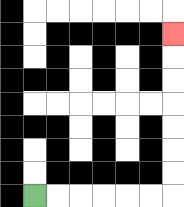{'start': '[1, 8]', 'end': '[7, 1]', 'path_directions': 'R,R,R,R,R,R,U,U,U,U,U,U,U', 'path_coordinates': '[[1, 8], [2, 8], [3, 8], [4, 8], [5, 8], [6, 8], [7, 8], [7, 7], [7, 6], [7, 5], [7, 4], [7, 3], [7, 2], [7, 1]]'}